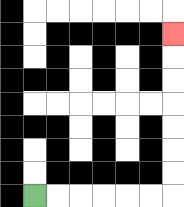{'start': '[1, 8]', 'end': '[7, 1]', 'path_directions': 'R,R,R,R,R,R,U,U,U,U,U,U,U', 'path_coordinates': '[[1, 8], [2, 8], [3, 8], [4, 8], [5, 8], [6, 8], [7, 8], [7, 7], [7, 6], [7, 5], [7, 4], [7, 3], [7, 2], [7, 1]]'}